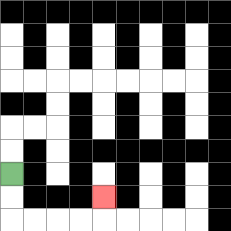{'start': '[0, 7]', 'end': '[4, 8]', 'path_directions': 'D,D,R,R,R,R,U', 'path_coordinates': '[[0, 7], [0, 8], [0, 9], [1, 9], [2, 9], [3, 9], [4, 9], [4, 8]]'}